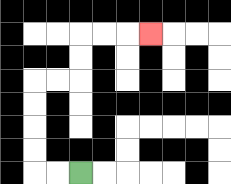{'start': '[3, 7]', 'end': '[6, 1]', 'path_directions': 'L,L,U,U,U,U,R,R,U,U,R,R,R', 'path_coordinates': '[[3, 7], [2, 7], [1, 7], [1, 6], [1, 5], [1, 4], [1, 3], [2, 3], [3, 3], [3, 2], [3, 1], [4, 1], [5, 1], [6, 1]]'}